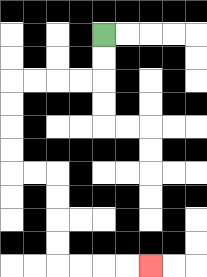{'start': '[4, 1]', 'end': '[6, 11]', 'path_directions': 'D,D,L,L,L,L,D,D,D,D,R,R,D,D,D,D,R,R,R,R', 'path_coordinates': '[[4, 1], [4, 2], [4, 3], [3, 3], [2, 3], [1, 3], [0, 3], [0, 4], [0, 5], [0, 6], [0, 7], [1, 7], [2, 7], [2, 8], [2, 9], [2, 10], [2, 11], [3, 11], [4, 11], [5, 11], [6, 11]]'}